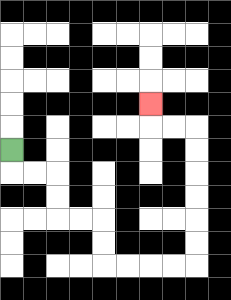{'start': '[0, 6]', 'end': '[6, 4]', 'path_directions': 'D,R,R,D,D,R,R,D,D,R,R,R,R,U,U,U,U,U,U,L,L,U', 'path_coordinates': '[[0, 6], [0, 7], [1, 7], [2, 7], [2, 8], [2, 9], [3, 9], [4, 9], [4, 10], [4, 11], [5, 11], [6, 11], [7, 11], [8, 11], [8, 10], [8, 9], [8, 8], [8, 7], [8, 6], [8, 5], [7, 5], [6, 5], [6, 4]]'}